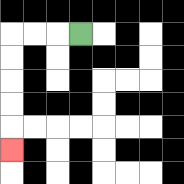{'start': '[3, 1]', 'end': '[0, 6]', 'path_directions': 'L,L,L,D,D,D,D,D', 'path_coordinates': '[[3, 1], [2, 1], [1, 1], [0, 1], [0, 2], [0, 3], [0, 4], [0, 5], [0, 6]]'}